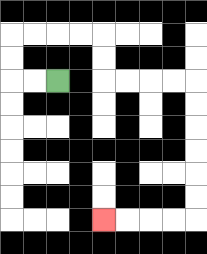{'start': '[2, 3]', 'end': '[4, 9]', 'path_directions': 'L,L,U,U,R,R,R,R,D,D,R,R,R,R,D,D,D,D,D,D,L,L,L,L', 'path_coordinates': '[[2, 3], [1, 3], [0, 3], [0, 2], [0, 1], [1, 1], [2, 1], [3, 1], [4, 1], [4, 2], [4, 3], [5, 3], [6, 3], [7, 3], [8, 3], [8, 4], [8, 5], [8, 6], [8, 7], [8, 8], [8, 9], [7, 9], [6, 9], [5, 9], [4, 9]]'}